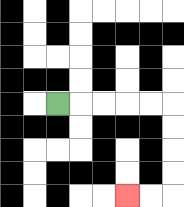{'start': '[2, 4]', 'end': '[5, 8]', 'path_directions': 'R,R,R,R,R,D,D,D,D,L,L', 'path_coordinates': '[[2, 4], [3, 4], [4, 4], [5, 4], [6, 4], [7, 4], [7, 5], [7, 6], [7, 7], [7, 8], [6, 8], [5, 8]]'}